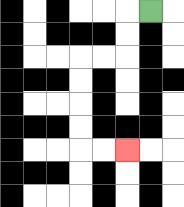{'start': '[6, 0]', 'end': '[5, 6]', 'path_directions': 'L,D,D,L,L,D,D,D,D,R,R', 'path_coordinates': '[[6, 0], [5, 0], [5, 1], [5, 2], [4, 2], [3, 2], [3, 3], [3, 4], [3, 5], [3, 6], [4, 6], [5, 6]]'}